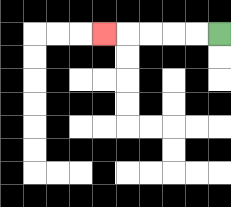{'start': '[9, 1]', 'end': '[4, 1]', 'path_directions': 'L,L,L,L,L', 'path_coordinates': '[[9, 1], [8, 1], [7, 1], [6, 1], [5, 1], [4, 1]]'}